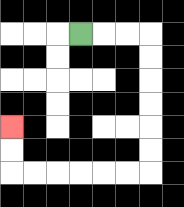{'start': '[3, 1]', 'end': '[0, 5]', 'path_directions': 'R,R,R,D,D,D,D,D,D,L,L,L,L,L,L,U,U', 'path_coordinates': '[[3, 1], [4, 1], [5, 1], [6, 1], [6, 2], [6, 3], [6, 4], [6, 5], [6, 6], [6, 7], [5, 7], [4, 7], [3, 7], [2, 7], [1, 7], [0, 7], [0, 6], [0, 5]]'}